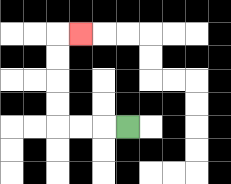{'start': '[5, 5]', 'end': '[3, 1]', 'path_directions': 'L,L,L,U,U,U,U,R', 'path_coordinates': '[[5, 5], [4, 5], [3, 5], [2, 5], [2, 4], [2, 3], [2, 2], [2, 1], [3, 1]]'}